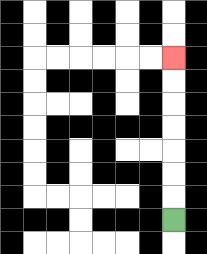{'start': '[7, 9]', 'end': '[7, 2]', 'path_directions': 'U,U,U,U,U,U,U', 'path_coordinates': '[[7, 9], [7, 8], [7, 7], [7, 6], [7, 5], [7, 4], [7, 3], [7, 2]]'}